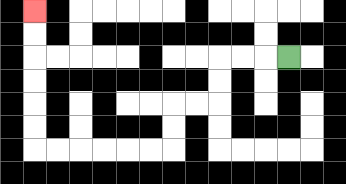{'start': '[12, 2]', 'end': '[1, 0]', 'path_directions': 'L,L,L,D,D,L,L,D,D,L,L,L,L,L,L,U,U,U,U,U,U', 'path_coordinates': '[[12, 2], [11, 2], [10, 2], [9, 2], [9, 3], [9, 4], [8, 4], [7, 4], [7, 5], [7, 6], [6, 6], [5, 6], [4, 6], [3, 6], [2, 6], [1, 6], [1, 5], [1, 4], [1, 3], [1, 2], [1, 1], [1, 0]]'}